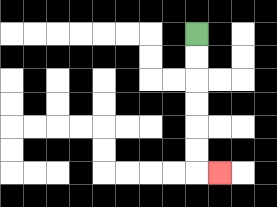{'start': '[8, 1]', 'end': '[9, 7]', 'path_directions': 'D,D,D,D,D,D,R', 'path_coordinates': '[[8, 1], [8, 2], [8, 3], [8, 4], [8, 5], [8, 6], [8, 7], [9, 7]]'}